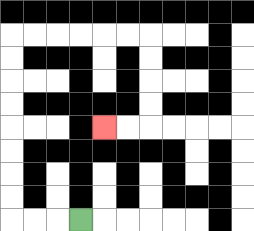{'start': '[3, 9]', 'end': '[4, 5]', 'path_directions': 'L,L,L,U,U,U,U,U,U,U,U,R,R,R,R,R,R,D,D,D,D,L,L', 'path_coordinates': '[[3, 9], [2, 9], [1, 9], [0, 9], [0, 8], [0, 7], [0, 6], [0, 5], [0, 4], [0, 3], [0, 2], [0, 1], [1, 1], [2, 1], [3, 1], [4, 1], [5, 1], [6, 1], [6, 2], [6, 3], [6, 4], [6, 5], [5, 5], [4, 5]]'}